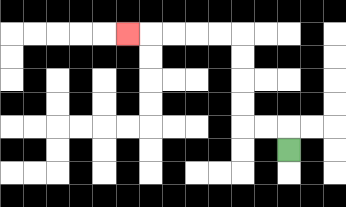{'start': '[12, 6]', 'end': '[5, 1]', 'path_directions': 'U,L,L,U,U,U,U,L,L,L,L,L', 'path_coordinates': '[[12, 6], [12, 5], [11, 5], [10, 5], [10, 4], [10, 3], [10, 2], [10, 1], [9, 1], [8, 1], [7, 1], [6, 1], [5, 1]]'}